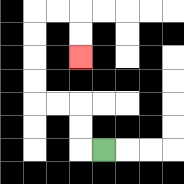{'start': '[4, 6]', 'end': '[3, 2]', 'path_directions': 'L,U,U,L,L,U,U,U,U,R,R,D,D', 'path_coordinates': '[[4, 6], [3, 6], [3, 5], [3, 4], [2, 4], [1, 4], [1, 3], [1, 2], [1, 1], [1, 0], [2, 0], [3, 0], [3, 1], [3, 2]]'}